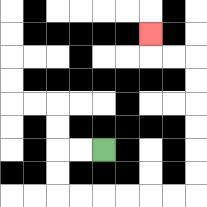{'start': '[4, 6]', 'end': '[6, 1]', 'path_directions': 'L,L,D,D,R,R,R,R,R,R,U,U,U,U,U,U,L,L,U', 'path_coordinates': '[[4, 6], [3, 6], [2, 6], [2, 7], [2, 8], [3, 8], [4, 8], [5, 8], [6, 8], [7, 8], [8, 8], [8, 7], [8, 6], [8, 5], [8, 4], [8, 3], [8, 2], [7, 2], [6, 2], [6, 1]]'}